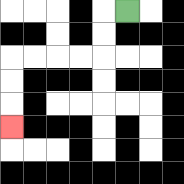{'start': '[5, 0]', 'end': '[0, 5]', 'path_directions': 'L,D,D,L,L,L,L,D,D,D', 'path_coordinates': '[[5, 0], [4, 0], [4, 1], [4, 2], [3, 2], [2, 2], [1, 2], [0, 2], [0, 3], [0, 4], [0, 5]]'}